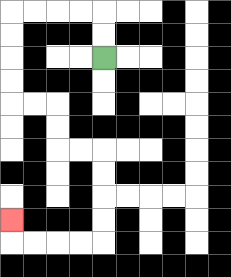{'start': '[4, 2]', 'end': '[0, 9]', 'path_directions': 'U,U,L,L,L,L,D,D,D,D,R,R,D,D,R,R,D,D,D,D,L,L,L,L,U', 'path_coordinates': '[[4, 2], [4, 1], [4, 0], [3, 0], [2, 0], [1, 0], [0, 0], [0, 1], [0, 2], [0, 3], [0, 4], [1, 4], [2, 4], [2, 5], [2, 6], [3, 6], [4, 6], [4, 7], [4, 8], [4, 9], [4, 10], [3, 10], [2, 10], [1, 10], [0, 10], [0, 9]]'}